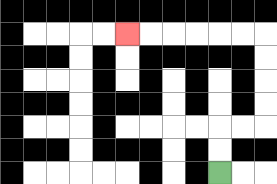{'start': '[9, 7]', 'end': '[5, 1]', 'path_directions': 'U,U,R,R,U,U,U,U,L,L,L,L,L,L', 'path_coordinates': '[[9, 7], [9, 6], [9, 5], [10, 5], [11, 5], [11, 4], [11, 3], [11, 2], [11, 1], [10, 1], [9, 1], [8, 1], [7, 1], [6, 1], [5, 1]]'}